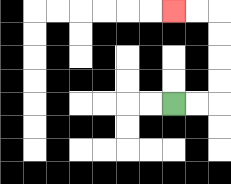{'start': '[7, 4]', 'end': '[7, 0]', 'path_directions': 'R,R,U,U,U,U,L,L', 'path_coordinates': '[[7, 4], [8, 4], [9, 4], [9, 3], [9, 2], [9, 1], [9, 0], [8, 0], [7, 0]]'}